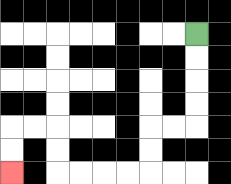{'start': '[8, 1]', 'end': '[0, 7]', 'path_directions': 'D,D,D,D,L,L,D,D,L,L,L,L,U,U,L,L,D,D', 'path_coordinates': '[[8, 1], [8, 2], [8, 3], [8, 4], [8, 5], [7, 5], [6, 5], [6, 6], [6, 7], [5, 7], [4, 7], [3, 7], [2, 7], [2, 6], [2, 5], [1, 5], [0, 5], [0, 6], [0, 7]]'}